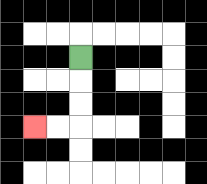{'start': '[3, 2]', 'end': '[1, 5]', 'path_directions': 'D,D,D,L,L', 'path_coordinates': '[[3, 2], [3, 3], [3, 4], [3, 5], [2, 5], [1, 5]]'}